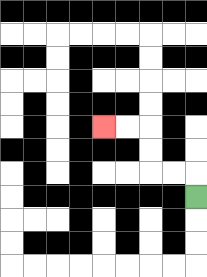{'start': '[8, 8]', 'end': '[4, 5]', 'path_directions': 'U,L,L,U,U,L,L', 'path_coordinates': '[[8, 8], [8, 7], [7, 7], [6, 7], [6, 6], [6, 5], [5, 5], [4, 5]]'}